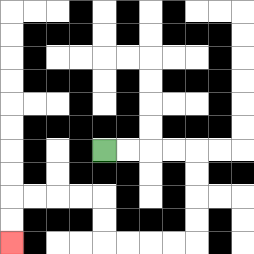{'start': '[4, 6]', 'end': '[0, 10]', 'path_directions': 'R,R,R,R,D,D,D,D,L,L,L,L,U,U,L,L,L,L,D,D', 'path_coordinates': '[[4, 6], [5, 6], [6, 6], [7, 6], [8, 6], [8, 7], [8, 8], [8, 9], [8, 10], [7, 10], [6, 10], [5, 10], [4, 10], [4, 9], [4, 8], [3, 8], [2, 8], [1, 8], [0, 8], [0, 9], [0, 10]]'}